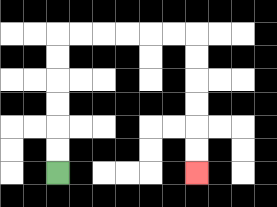{'start': '[2, 7]', 'end': '[8, 7]', 'path_directions': 'U,U,U,U,U,U,R,R,R,R,R,R,D,D,D,D,D,D', 'path_coordinates': '[[2, 7], [2, 6], [2, 5], [2, 4], [2, 3], [2, 2], [2, 1], [3, 1], [4, 1], [5, 1], [6, 1], [7, 1], [8, 1], [8, 2], [8, 3], [8, 4], [8, 5], [8, 6], [8, 7]]'}